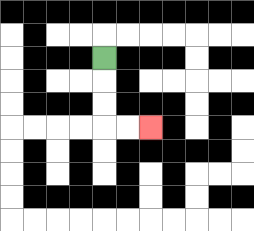{'start': '[4, 2]', 'end': '[6, 5]', 'path_directions': 'D,D,D,R,R', 'path_coordinates': '[[4, 2], [4, 3], [4, 4], [4, 5], [5, 5], [6, 5]]'}